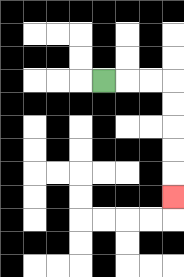{'start': '[4, 3]', 'end': '[7, 8]', 'path_directions': 'R,R,R,D,D,D,D,D', 'path_coordinates': '[[4, 3], [5, 3], [6, 3], [7, 3], [7, 4], [7, 5], [7, 6], [7, 7], [7, 8]]'}